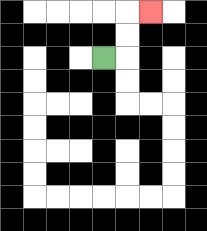{'start': '[4, 2]', 'end': '[6, 0]', 'path_directions': 'R,U,U,R', 'path_coordinates': '[[4, 2], [5, 2], [5, 1], [5, 0], [6, 0]]'}